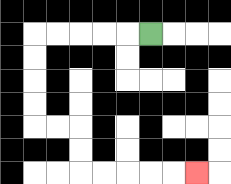{'start': '[6, 1]', 'end': '[8, 7]', 'path_directions': 'L,L,L,L,L,D,D,D,D,R,R,D,D,R,R,R,R,R', 'path_coordinates': '[[6, 1], [5, 1], [4, 1], [3, 1], [2, 1], [1, 1], [1, 2], [1, 3], [1, 4], [1, 5], [2, 5], [3, 5], [3, 6], [3, 7], [4, 7], [5, 7], [6, 7], [7, 7], [8, 7]]'}